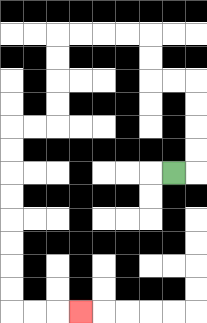{'start': '[7, 7]', 'end': '[3, 13]', 'path_directions': 'R,U,U,U,U,L,L,U,U,L,L,L,L,D,D,D,D,L,L,D,D,D,D,D,D,D,D,R,R,R', 'path_coordinates': '[[7, 7], [8, 7], [8, 6], [8, 5], [8, 4], [8, 3], [7, 3], [6, 3], [6, 2], [6, 1], [5, 1], [4, 1], [3, 1], [2, 1], [2, 2], [2, 3], [2, 4], [2, 5], [1, 5], [0, 5], [0, 6], [0, 7], [0, 8], [0, 9], [0, 10], [0, 11], [0, 12], [0, 13], [1, 13], [2, 13], [3, 13]]'}